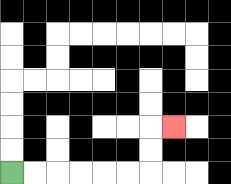{'start': '[0, 7]', 'end': '[7, 5]', 'path_directions': 'R,R,R,R,R,R,U,U,R', 'path_coordinates': '[[0, 7], [1, 7], [2, 7], [3, 7], [4, 7], [5, 7], [6, 7], [6, 6], [6, 5], [7, 5]]'}